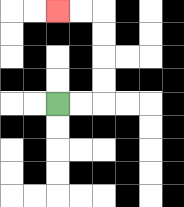{'start': '[2, 4]', 'end': '[2, 0]', 'path_directions': 'R,R,U,U,U,U,L,L', 'path_coordinates': '[[2, 4], [3, 4], [4, 4], [4, 3], [4, 2], [4, 1], [4, 0], [3, 0], [2, 0]]'}